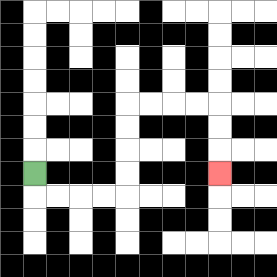{'start': '[1, 7]', 'end': '[9, 7]', 'path_directions': 'D,R,R,R,R,U,U,U,U,R,R,R,R,D,D,D', 'path_coordinates': '[[1, 7], [1, 8], [2, 8], [3, 8], [4, 8], [5, 8], [5, 7], [5, 6], [5, 5], [5, 4], [6, 4], [7, 4], [8, 4], [9, 4], [9, 5], [9, 6], [9, 7]]'}